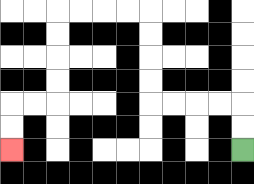{'start': '[10, 6]', 'end': '[0, 6]', 'path_directions': 'U,U,L,L,L,L,U,U,U,U,L,L,L,L,D,D,D,D,L,L,D,D', 'path_coordinates': '[[10, 6], [10, 5], [10, 4], [9, 4], [8, 4], [7, 4], [6, 4], [6, 3], [6, 2], [6, 1], [6, 0], [5, 0], [4, 0], [3, 0], [2, 0], [2, 1], [2, 2], [2, 3], [2, 4], [1, 4], [0, 4], [0, 5], [0, 6]]'}